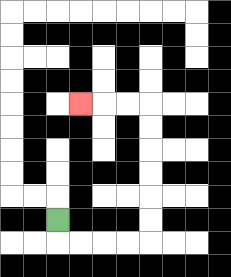{'start': '[2, 9]', 'end': '[3, 4]', 'path_directions': 'D,R,R,R,R,U,U,U,U,U,U,L,L,L', 'path_coordinates': '[[2, 9], [2, 10], [3, 10], [4, 10], [5, 10], [6, 10], [6, 9], [6, 8], [6, 7], [6, 6], [6, 5], [6, 4], [5, 4], [4, 4], [3, 4]]'}